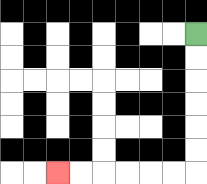{'start': '[8, 1]', 'end': '[2, 7]', 'path_directions': 'D,D,D,D,D,D,L,L,L,L,L,L', 'path_coordinates': '[[8, 1], [8, 2], [8, 3], [8, 4], [8, 5], [8, 6], [8, 7], [7, 7], [6, 7], [5, 7], [4, 7], [3, 7], [2, 7]]'}